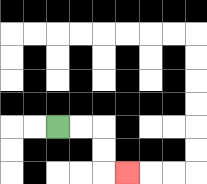{'start': '[2, 5]', 'end': '[5, 7]', 'path_directions': 'R,R,D,D,R', 'path_coordinates': '[[2, 5], [3, 5], [4, 5], [4, 6], [4, 7], [5, 7]]'}